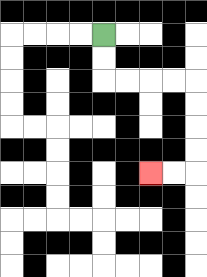{'start': '[4, 1]', 'end': '[6, 7]', 'path_directions': 'D,D,R,R,R,R,D,D,D,D,L,L', 'path_coordinates': '[[4, 1], [4, 2], [4, 3], [5, 3], [6, 3], [7, 3], [8, 3], [8, 4], [8, 5], [8, 6], [8, 7], [7, 7], [6, 7]]'}